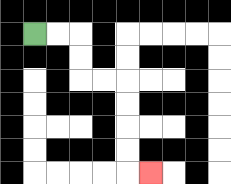{'start': '[1, 1]', 'end': '[6, 7]', 'path_directions': 'R,R,D,D,R,R,D,D,D,D,R', 'path_coordinates': '[[1, 1], [2, 1], [3, 1], [3, 2], [3, 3], [4, 3], [5, 3], [5, 4], [5, 5], [5, 6], [5, 7], [6, 7]]'}